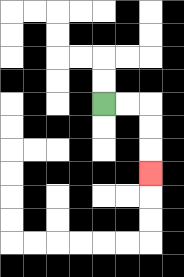{'start': '[4, 4]', 'end': '[6, 7]', 'path_directions': 'R,R,D,D,D', 'path_coordinates': '[[4, 4], [5, 4], [6, 4], [6, 5], [6, 6], [6, 7]]'}